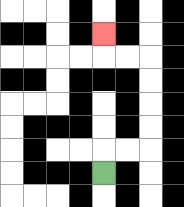{'start': '[4, 7]', 'end': '[4, 1]', 'path_directions': 'U,R,R,U,U,U,U,L,L,U', 'path_coordinates': '[[4, 7], [4, 6], [5, 6], [6, 6], [6, 5], [6, 4], [6, 3], [6, 2], [5, 2], [4, 2], [4, 1]]'}